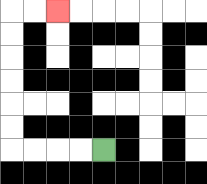{'start': '[4, 6]', 'end': '[2, 0]', 'path_directions': 'L,L,L,L,U,U,U,U,U,U,R,R', 'path_coordinates': '[[4, 6], [3, 6], [2, 6], [1, 6], [0, 6], [0, 5], [0, 4], [0, 3], [0, 2], [0, 1], [0, 0], [1, 0], [2, 0]]'}